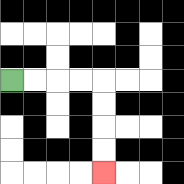{'start': '[0, 3]', 'end': '[4, 7]', 'path_directions': 'R,R,R,R,D,D,D,D', 'path_coordinates': '[[0, 3], [1, 3], [2, 3], [3, 3], [4, 3], [4, 4], [4, 5], [4, 6], [4, 7]]'}